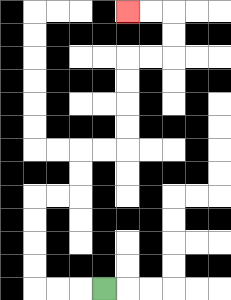{'start': '[4, 12]', 'end': '[5, 0]', 'path_directions': 'L,L,L,U,U,U,U,R,R,U,U,R,R,U,U,U,U,R,R,U,U,L,L', 'path_coordinates': '[[4, 12], [3, 12], [2, 12], [1, 12], [1, 11], [1, 10], [1, 9], [1, 8], [2, 8], [3, 8], [3, 7], [3, 6], [4, 6], [5, 6], [5, 5], [5, 4], [5, 3], [5, 2], [6, 2], [7, 2], [7, 1], [7, 0], [6, 0], [5, 0]]'}